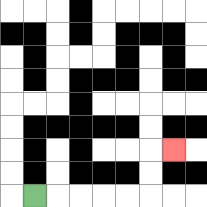{'start': '[1, 8]', 'end': '[7, 6]', 'path_directions': 'R,R,R,R,R,U,U,R', 'path_coordinates': '[[1, 8], [2, 8], [3, 8], [4, 8], [5, 8], [6, 8], [6, 7], [6, 6], [7, 6]]'}